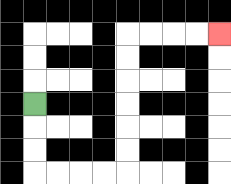{'start': '[1, 4]', 'end': '[9, 1]', 'path_directions': 'D,D,D,R,R,R,R,U,U,U,U,U,U,R,R,R,R', 'path_coordinates': '[[1, 4], [1, 5], [1, 6], [1, 7], [2, 7], [3, 7], [4, 7], [5, 7], [5, 6], [5, 5], [5, 4], [5, 3], [5, 2], [5, 1], [6, 1], [7, 1], [8, 1], [9, 1]]'}